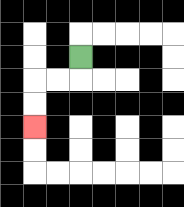{'start': '[3, 2]', 'end': '[1, 5]', 'path_directions': 'D,L,L,D,D', 'path_coordinates': '[[3, 2], [3, 3], [2, 3], [1, 3], [1, 4], [1, 5]]'}